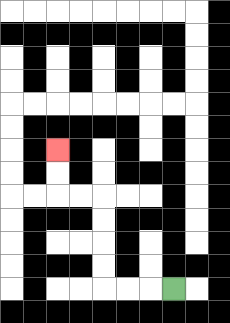{'start': '[7, 12]', 'end': '[2, 6]', 'path_directions': 'L,L,L,U,U,U,U,L,L,U,U', 'path_coordinates': '[[7, 12], [6, 12], [5, 12], [4, 12], [4, 11], [4, 10], [4, 9], [4, 8], [3, 8], [2, 8], [2, 7], [2, 6]]'}